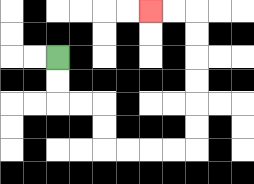{'start': '[2, 2]', 'end': '[6, 0]', 'path_directions': 'D,D,R,R,D,D,R,R,R,R,U,U,U,U,U,U,L,L', 'path_coordinates': '[[2, 2], [2, 3], [2, 4], [3, 4], [4, 4], [4, 5], [4, 6], [5, 6], [6, 6], [7, 6], [8, 6], [8, 5], [8, 4], [8, 3], [8, 2], [8, 1], [8, 0], [7, 0], [6, 0]]'}